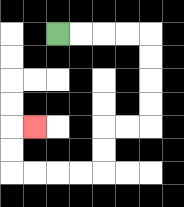{'start': '[2, 1]', 'end': '[1, 5]', 'path_directions': 'R,R,R,R,D,D,D,D,L,L,D,D,L,L,L,L,U,U,R', 'path_coordinates': '[[2, 1], [3, 1], [4, 1], [5, 1], [6, 1], [6, 2], [6, 3], [6, 4], [6, 5], [5, 5], [4, 5], [4, 6], [4, 7], [3, 7], [2, 7], [1, 7], [0, 7], [0, 6], [0, 5], [1, 5]]'}